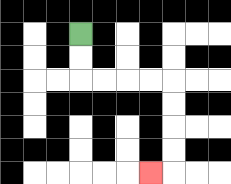{'start': '[3, 1]', 'end': '[6, 7]', 'path_directions': 'D,D,R,R,R,R,D,D,D,D,L', 'path_coordinates': '[[3, 1], [3, 2], [3, 3], [4, 3], [5, 3], [6, 3], [7, 3], [7, 4], [7, 5], [7, 6], [7, 7], [6, 7]]'}